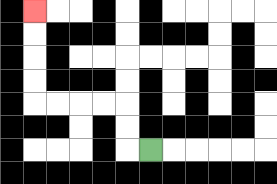{'start': '[6, 6]', 'end': '[1, 0]', 'path_directions': 'L,U,U,L,L,L,L,U,U,U,U', 'path_coordinates': '[[6, 6], [5, 6], [5, 5], [5, 4], [4, 4], [3, 4], [2, 4], [1, 4], [1, 3], [1, 2], [1, 1], [1, 0]]'}